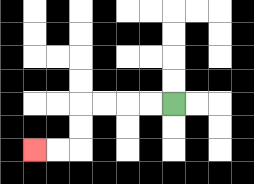{'start': '[7, 4]', 'end': '[1, 6]', 'path_directions': 'L,L,L,L,D,D,L,L', 'path_coordinates': '[[7, 4], [6, 4], [5, 4], [4, 4], [3, 4], [3, 5], [3, 6], [2, 6], [1, 6]]'}